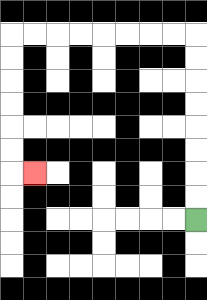{'start': '[8, 9]', 'end': '[1, 7]', 'path_directions': 'U,U,U,U,U,U,U,U,L,L,L,L,L,L,L,L,D,D,D,D,D,D,R', 'path_coordinates': '[[8, 9], [8, 8], [8, 7], [8, 6], [8, 5], [8, 4], [8, 3], [8, 2], [8, 1], [7, 1], [6, 1], [5, 1], [4, 1], [3, 1], [2, 1], [1, 1], [0, 1], [0, 2], [0, 3], [0, 4], [0, 5], [0, 6], [0, 7], [1, 7]]'}